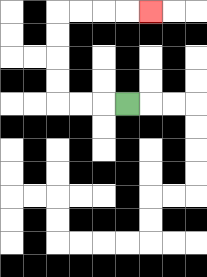{'start': '[5, 4]', 'end': '[6, 0]', 'path_directions': 'L,L,L,U,U,U,U,R,R,R,R', 'path_coordinates': '[[5, 4], [4, 4], [3, 4], [2, 4], [2, 3], [2, 2], [2, 1], [2, 0], [3, 0], [4, 0], [5, 0], [6, 0]]'}